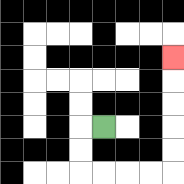{'start': '[4, 5]', 'end': '[7, 2]', 'path_directions': 'L,D,D,R,R,R,R,U,U,U,U,U', 'path_coordinates': '[[4, 5], [3, 5], [3, 6], [3, 7], [4, 7], [5, 7], [6, 7], [7, 7], [7, 6], [7, 5], [7, 4], [7, 3], [7, 2]]'}